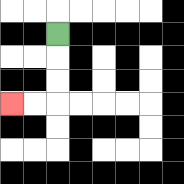{'start': '[2, 1]', 'end': '[0, 4]', 'path_directions': 'D,D,D,L,L', 'path_coordinates': '[[2, 1], [2, 2], [2, 3], [2, 4], [1, 4], [0, 4]]'}